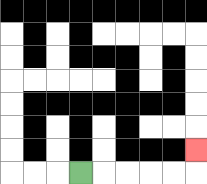{'start': '[3, 7]', 'end': '[8, 6]', 'path_directions': 'R,R,R,R,R,U', 'path_coordinates': '[[3, 7], [4, 7], [5, 7], [6, 7], [7, 7], [8, 7], [8, 6]]'}